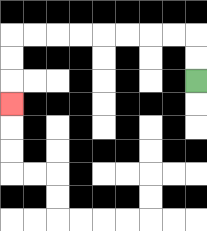{'start': '[8, 3]', 'end': '[0, 4]', 'path_directions': 'U,U,L,L,L,L,L,L,L,L,D,D,D', 'path_coordinates': '[[8, 3], [8, 2], [8, 1], [7, 1], [6, 1], [5, 1], [4, 1], [3, 1], [2, 1], [1, 1], [0, 1], [0, 2], [0, 3], [0, 4]]'}